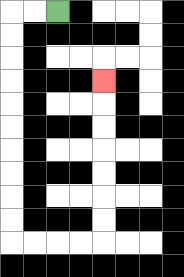{'start': '[2, 0]', 'end': '[4, 3]', 'path_directions': 'L,L,D,D,D,D,D,D,D,D,D,D,R,R,R,R,U,U,U,U,U,U,U', 'path_coordinates': '[[2, 0], [1, 0], [0, 0], [0, 1], [0, 2], [0, 3], [0, 4], [0, 5], [0, 6], [0, 7], [0, 8], [0, 9], [0, 10], [1, 10], [2, 10], [3, 10], [4, 10], [4, 9], [4, 8], [4, 7], [4, 6], [4, 5], [4, 4], [4, 3]]'}